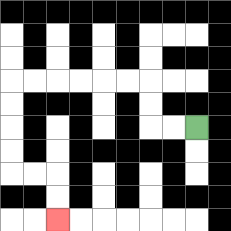{'start': '[8, 5]', 'end': '[2, 9]', 'path_directions': 'L,L,U,U,L,L,L,L,L,L,D,D,D,D,R,R,D,D', 'path_coordinates': '[[8, 5], [7, 5], [6, 5], [6, 4], [6, 3], [5, 3], [4, 3], [3, 3], [2, 3], [1, 3], [0, 3], [0, 4], [0, 5], [0, 6], [0, 7], [1, 7], [2, 7], [2, 8], [2, 9]]'}